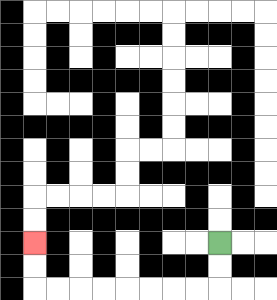{'start': '[9, 10]', 'end': '[1, 10]', 'path_directions': 'D,D,L,L,L,L,L,L,L,L,U,U', 'path_coordinates': '[[9, 10], [9, 11], [9, 12], [8, 12], [7, 12], [6, 12], [5, 12], [4, 12], [3, 12], [2, 12], [1, 12], [1, 11], [1, 10]]'}